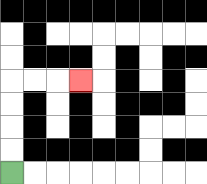{'start': '[0, 7]', 'end': '[3, 3]', 'path_directions': 'U,U,U,U,R,R,R', 'path_coordinates': '[[0, 7], [0, 6], [0, 5], [0, 4], [0, 3], [1, 3], [2, 3], [3, 3]]'}